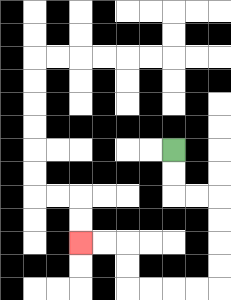{'start': '[7, 6]', 'end': '[3, 10]', 'path_directions': 'D,D,R,R,D,D,D,D,L,L,L,L,U,U,L,L', 'path_coordinates': '[[7, 6], [7, 7], [7, 8], [8, 8], [9, 8], [9, 9], [9, 10], [9, 11], [9, 12], [8, 12], [7, 12], [6, 12], [5, 12], [5, 11], [5, 10], [4, 10], [3, 10]]'}